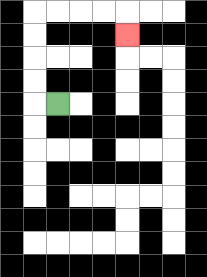{'start': '[2, 4]', 'end': '[5, 1]', 'path_directions': 'L,U,U,U,U,R,R,R,R,D', 'path_coordinates': '[[2, 4], [1, 4], [1, 3], [1, 2], [1, 1], [1, 0], [2, 0], [3, 0], [4, 0], [5, 0], [5, 1]]'}